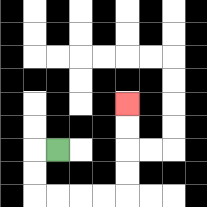{'start': '[2, 6]', 'end': '[5, 4]', 'path_directions': 'L,D,D,R,R,R,R,U,U,U,U', 'path_coordinates': '[[2, 6], [1, 6], [1, 7], [1, 8], [2, 8], [3, 8], [4, 8], [5, 8], [5, 7], [5, 6], [5, 5], [5, 4]]'}